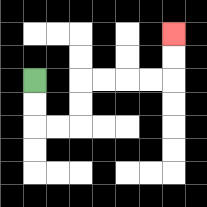{'start': '[1, 3]', 'end': '[7, 1]', 'path_directions': 'D,D,R,R,U,U,R,R,R,R,U,U', 'path_coordinates': '[[1, 3], [1, 4], [1, 5], [2, 5], [3, 5], [3, 4], [3, 3], [4, 3], [5, 3], [6, 3], [7, 3], [7, 2], [7, 1]]'}